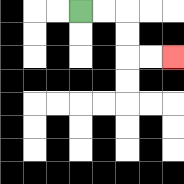{'start': '[3, 0]', 'end': '[7, 2]', 'path_directions': 'R,R,D,D,R,R', 'path_coordinates': '[[3, 0], [4, 0], [5, 0], [5, 1], [5, 2], [6, 2], [7, 2]]'}